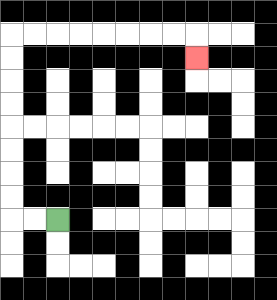{'start': '[2, 9]', 'end': '[8, 2]', 'path_directions': 'L,L,U,U,U,U,U,U,U,U,R,R,R,R,R,R,R,R,D', 'path_coordinates': '[[2, 9], [1, 9], [0, 9], [0, 8], [0, 7], [0, 6], [0, 5], [0, 4], [0, 3], [0, 2], [0, 1], [1, 1], [2, 1], [3, 1], [4, 1], [5, 1], [6, 1], [7, 1], [8, 1], [8, 2]]'}